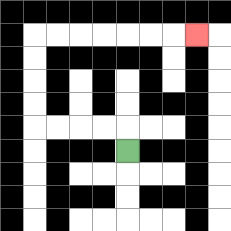{'start': '[5, 6]', 'end': '[8, 1]', 'path_directions': 'U,L,L,L,L,U,U,U,U,R,R,R,R,R,R,R', 'path_coordinates': '[[5, 6], [5, 5], [4, 5], [3, 5], [2, 5], [1, 5], [1, 4], [1, 3], [1, 2], [1, 1], [2, 1], [3, 1], [4, 1], [5, 1], [6, 1], [7, 1], [8, 1]]'}